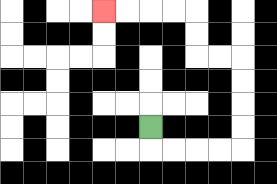{'start': '[6, 5]', 'end': '[4, 0]', 'path_directions': 'D,R,R,R,R,U,U,U,U,L,L,U,U,L,L,L,L', 'path_coordinates': '[[6, 5], [6, 6], [7, 6], [8, 6], [9, 6], [10, 6], [10, 5], [10, 4], [10, 3], [10, 2], [9, 2], [8, 2], [8, 1], [8, 0], [7, 0], [6, 0], [5, 0], [4, 0]]'}